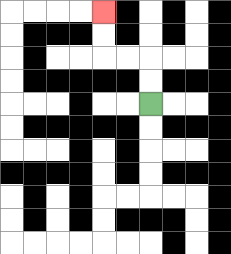{'start': '[6, 4]', 'end': '[4, 0]', 'path_directions': 'U,U,L,L,U,U', 'path_coordinates': '[[6, 4], [6, 3], [6, 2], [5, 2], [4, 2], [4, 1], [4, 0]]'}